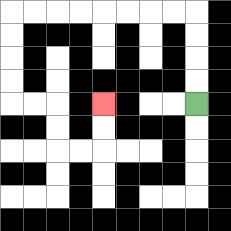{'start': '[8, 4]', 'end': '[4, 4]', 'path_directions': 'U,U,U,U,L,L,L,L,L,L,L,L,D,D,D,D,R,R,D,D,R,R,U,U', 'path_coordinates': '[[8, 4], [8, 3], [8, 2], [8, 1], [8, 0], [7, 0], [6, 0], [5, 0], [4, 0], [3, 0], [2, 0], [1, 0], [0, 0], [0, 1], [0, 2], [0, 3], [0, 4], [1, 4], [2, 4], [2, 5], [2, 6], [3, 6], [4, 6], [4, 5], [4, 4]]'}